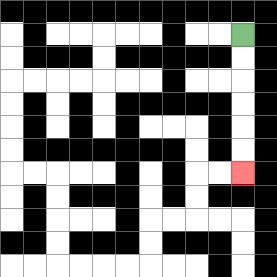{'start': '[10, 1]', 'end': '[10, 7]', 'path_directions': 'D,D,D,D,D,D', 'path_coordinates': '[[10, 1], [10, 2], [10, 3], [10, 4], [10, 5], [10, 6], [10, 7]]'}